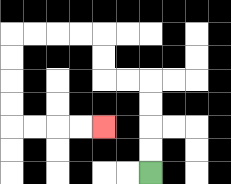{'start': '[6, 7]', 'end': '[4, 5]', 'path_directions': 'U,U,U,U,L,L,U,U,L,L,L,L,D,D,D,D,R,R,R,R', 'path_coordinates': '[[6, 7], [6, 6], [6, 5], [6, 4], [6, 3], [5, 3], [4, 3], [4, 2], [4, 1], [3, 1], [2, 1], [1, 1], [0, 1], [0, 2], [0, 3], [0, 4], [0, 5], [1, 5], [2, 5], [3, 5], [4, 5]]'}